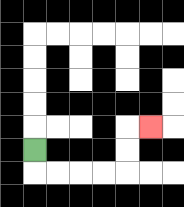{'start': '[1, 6]', 'end': '[6, 5]', 'path_directions': 'D,R,R,R,R,U,U,R', 'path_coordinates': '[[1, 6], [1, 7], [2, 7], [3, 7], [4, 7], [5, 7], [5, 6], [5, 5], [6, 5]]'}